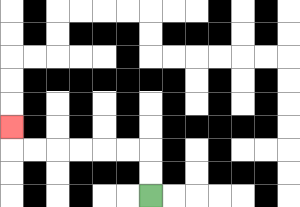{'start': '[6, 8]', 'end': '[0, 5]', 'path_directions': 'U,U,L,L,L,L,L,L,U', 'path_coordinates': '[[6, 8], [6, 7], [6, 6], [5, 6], [4, 6], [3, 6], [2, 6], [1, 6], [0, 6], [0, 5]]'}